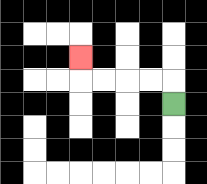{'start': '[7, 4]', 'end': '[3, 2]', 'path_directions': 'U,L,L,L,L,U', 'path_coordinates': '[[7, 4], [7, 3], [6, 3], [5, 3], [4, 3], [3, 3], [3, 2]]'}